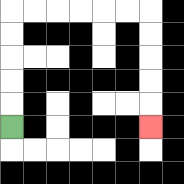{'start': '[0, 5]', 'end': '[6, 5]', 'path_directions': 'U,U,U,U,U,R,R,R,R,R,R,D,D,D,D,D', 'path_coordinates': '[[0, 5], [0, 4], [0, 3], [0, 2], [0, 1], [0, 0], [1, 0], [2, 0], [3, 0], [4, 0], [5, 0], [6, 0], [6, 1], [6, 2], [6, 3], [6, 4], [6, 5]]'}